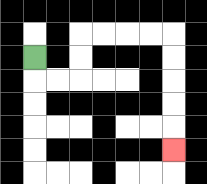{'start': '[1, 2]', 'end': '[7, 6]', 'path_directions': 'D,R,R,U,U,R,R,R,R,D,D,D,D,D', 'path_coordinates': '[[1, 2], [1, 3], [2, 3], [3, 3], [3, 2], [3, 1], [4, 1], [5, 1], [6, 1], [7, 1], [7, 2], [7, 3], [7, 4], [7, 5], [7, 6]]'}